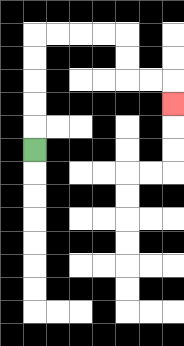{'start': '[1, 6]', 'end': '[7, 4]', 'path_directions': 'U,U,U,U,U,R,R,R,R,D,D,R,R,D', 'path_coordinates': '[[1, 6], [1, 5], [1, 4], [1, 3], [1, 2], [1, 1], [2, 1], [3, 1], [4, 1], [5, 1], [5, 2], [5, 3], [6, 3], [7, 3], [7, 4]]'}